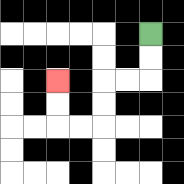{'start': '[6, 1]', 'end': '[2, 3]', 'path_directions': 'D,D,L,L,D,D,L,L,U,U', 'path_coordinates': '[[6, 1], [6, 2], [6, 3], [5, 3], [4, 3], [4, 4], [4, 5], [3, 5], [2, 5], [2, 4], [2, 3]]'}